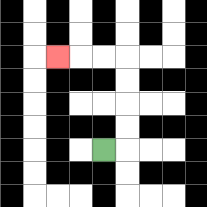{'start': '[4, 6]', 'end': '[2, 2]', 'path_directions': 'R,U,U,U,U,L,L,L', 'path_coordinates': '[[4, 6], [5, 6], [5, 5], [5, 4], [5, 3], [5, 2], [4, 2], [3, 2], [2, 2]]'}